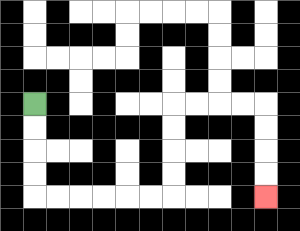{'start': '[1, 4]', 'end': '[11, 8]', 'path_directions': 'D,D,D,D,R,R,R,R,R,R,U,U,U,U,R,R,R,R,D,D,D,D', 'path_coordinates': '[[1, 4], [1, 5], [1, 6], [1, 7], [1, 8], [2, 8], [3, 8], [4, 8], [5, 8], [6, 8], [7, 8], [7, 7], [7, 6], [7, 5], [7, 4], [8, 4], [9, 4], [10, 4], [11, 4], [11, 5], [11, 6], [11, 7], [11, 8]]'}